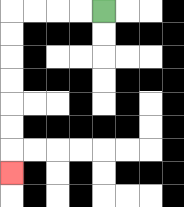{'start': '[4, 0]', 'end': '[0, 7]', 'path_directions': 'L,L,L,L,D,D,D,D,D,D,D', 'path_coordinates': '[[4, 0], [3, 0], [2, 0], [1, 0], [0, 0], [0, 1], [0, 2], [0, 3], [0, 4], [0, 5], [0, 6], [0, 7]]'}